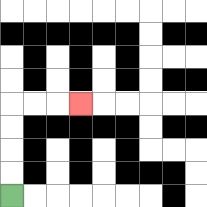{'start': '[0, 8]', 'end': '[3, 4]', 'path_directions': 'U,U,U,U,R,R,R', 'path_coordinates': '[[0, 8], [0, 7], [0, 6], [0, 5], [0, 4], [1, 4], [2, 4], [3, 4]]'}